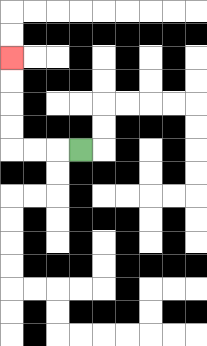{'start': '[3, 6]', 'end': '[0, 2]', 'path_directions': 'L,L,L,U,U,U,U', 'path_coordinates': '[[3, 6], [2, 6], [1, 6], [0, 6], [0, 5], [0, 4], [0, 3], [0, 2]]'}